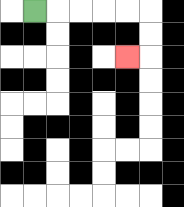{'start': '[1, 0]', 'end': '[5, 2]', 'path_directions': 'R,R,R,R,R,D,D,L', 'path_coordinates': '[[1, 0], [2, 0], [3, 0], [4, 0], [5, 0], [6, 0], [6, 1], [6, 2], [5, 2]]'}